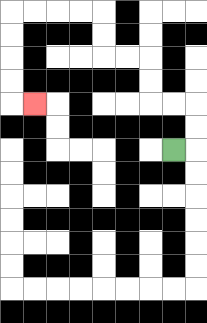{'start': '[7, 6]', 'end': '[1, 4]', 'path_directions': 'R,U,U,L,L,U,U,L,L,U,U,L,L,L,L,D,D,D,D,R', 'path_coordinates': '[[7, 6], [8, 6], [8, 5], [8, 4], [7, 4], [6, 4], [6, 3], [6, 2], [5, 2], [4, 2], [4, 1], [4, 0], [3, 0], [2, 0], [1, 0], [0, 0], [0, 1], [0, 2], [0, 3], [0, 4], [1, 4]]'}